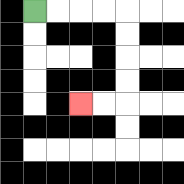{'start': '[1, 0]', 'end': '[3, 4]', 'path_directions': 'R,R,R,R,D,D,D,D,L,L', 'path_coordinates': '[[1, 0], [2, 0], [3, 0], [4, 0], [5, 0], [5, 1], [5, 2], [5, 3], [5, 4], [4, 4], [3, 4]]'}